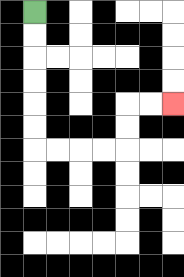{'start': '[1, 0]', 'end': '[7, 4]', 'path_directions': 'D,D,D,D,D,D,R,R,R,R,U,U,R,R', 'path_coordinates': '[[1, 0], [1, 1], [1, 2], [1, 3], [1, 4], [1, 5], [1, 6], [2, 6], [3, 6], [4, 6], [5, 6], [5, 5], [5, 4], [6, 4], [7, 4]]'}